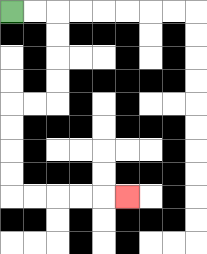{'start': '[0, 0]', 'end': '[5, 8]', 'path_directions': 'R,R,D,D,D,D,L,L,D,D,D,D,R,R,R,R,R', 'path_coordinates': '[[0, 0], [1, 0], [2, 0], [2, 1], [2, 2], [2, 3], [2, 4], [1, 4], [0, 4], [0, 5], [0, 6], [0, 7], [0, 8], [1, 8], [2, 8], [3, 8], [4, 8], [5, 8]]'}